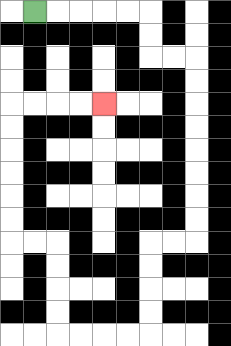{'start': '[1, 0]', 'end': '[4, 4]', 'path_directions': 'R,R,R,R,R,D,D,R,R,D,D,D,D,D,D,D,D,L,L,D,D,D,D,L,L,L,L,U,U,U,U,L,L,U,U,U,U,U,U,R,R,R,R', 'path_coordinates': '[[1, 0], [2, 0], [3, 0], [4, 0], [5, 0], [6, 0], [6, 1], [6, 2], [7, 2], [8, 2], [8, 3], [8, 4], [8, 5], [8, 6], [8, 7], [8, 8], [8, 9], [8, 10], [7, 10], [6, 10], [6, 11], [6, 12], [6, 13], [6, 14], [5, 14], [4, 14], [3, 14], [2, 14], [2, 13], [2, 12], [2, 11], [2, 10], [1, 10], [0, 10], [0, 9], [0, 8], [0, 7], [0, 6], [0, 5], [0, 4], [1, 4], [2, 4], [3, 4], [4, 4]]'}